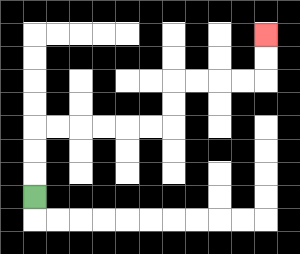{'start': '[1, 8]', 'end': '[11, 1]', 'path_directions': 'U,U,U,R,R,R,R,R,R,U,U,R,R,R,R,U,U', 'path_coordinates': '[[1, 8], [1, 7], [1, 6], [1, 5], [2, 5], [3, 5], [4, 5], [5, 5], [6, 5], [7, 5], [7, 4], [7, 3], [8, 3], [9, 3], [10, 3], [11, 3], [11, 2], [11, 1]]'}